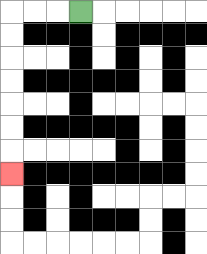{'start': '[3, 0]', 'end': '[0, 7]', 'path_directions': 'L,L,L,D,D,D,D,D,D,D', 'path_coordinates': '[[3, 0], [2, 0], [1, 0], [0, 0], [0, 1], [0, 2], [0, 3], [0, 4], [0, 5], [0, 6], [0, 7]]'}